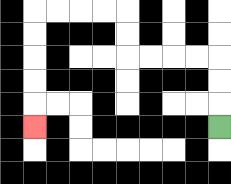{'start': '[9, 5]', 'end': '[1, 5]', 'path_directions': 'U,U,U,L,L,L,L,U,U,L,L,L,L,D,D,D,D,D', 'path_coordinates': '[[9, 5], [9, 4], [9, 3], [9, 2], [8, 2], [7, 2], [6, 2], [5, 2], [5, 1], [5, 0], [4, 0], [3, 0], [2, 0], [1, 0], [1, 1], [1, 2], [1, 3], [1, 4], [1, 5]]'}